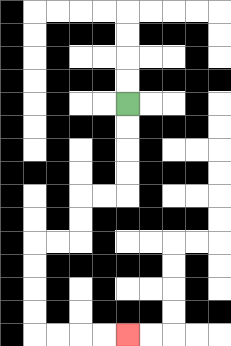{'start': '[5, 4]', 'end': '[5, 14]', 'path_directions': 'D,D,D,D,L,L,D,D,L,L,D,D,D,D,R,R,R,R', 'path_coordinates': '[[5, 4], [5, 5], [5, 6], [5, 7], [5, 8], [4, 8], [3, 8], [3, 9], [3, 10], [2, 10], [1, 10], [1, 11], [1, 12], [1, 13], [1, 14], [2, 14], [3, 14], [4, 14], [5, 14]]'}